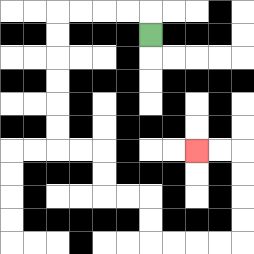{'start': '[6, 1]', 'end': '[8, 6]', 'path_directions': 'U,L,L,L,L,D,D,D,D,D,D,R,R,D,D,R,R,D,D,R,R,R,R,U,U,U,U,L,L', 'path_coordinates': '[[6, 1], [6, 0], [5, 0], [4, 0], [3, 0], [2, 0], [2, 1], [2, 2], [2, 3], [2, 4], [2, 5], [2, 6], [3, 6], [4, 6], [4, 7], [4, 8], [5, 8], [6, 8], [6, 9], [6, 10], [7, 10], [8, 10], [9, 10], [10, 10], [10, 9], [10, 8], [10, 7], [10, 6], [9, 6], [8, 6]]'}